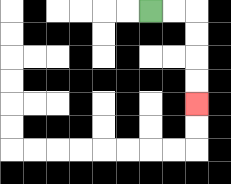{'start': '[6, 0]', 'end': '[8, 4]', 'path_directions': 'R,R,D,D,D,D', 'path_coordinates': '[[6, 0], [7, 0], [8, 0], [8, 1], [8, 2], [8, 3], [8, 4]]'}